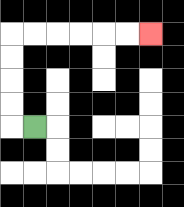{'start': '[1, 5]', 'end': '[6, 1]', 'path_directions': 'L,U,U,U,U,R,R,R,R,R,R', 'path_coordinates': '[[1, 5], [0, 5], [0, 4], [0, 3], [0, 2], [0, 1], [1, 1], [2, 1], [3, 1], [4, 1], [5, 1], [6, 1]]'}